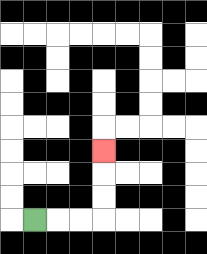{'start': '[1, 9]', 'end': '[4, 6]', 'path_directions': 'R,R,R,U,U,U', 'path_coordinates': '[[1, 9], [2, 9], [3, 9], [4, 9], [4, 8], [4, 7], [4, 6]]'}